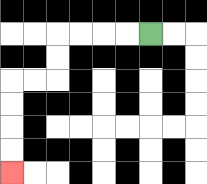{'start': '[6, 1]', 'end': '[0, 7]', 'path_directions': 'L,L,L,L,D,D,L,L,D,D,D,D', 'path_coordinates': '[[6, 1], [5, 1], [4, 1], [3, 1], [2, 1], [2, 2], [2, 3], [1, 3], [0, 3], [0, 4], [0, 5], [0, 6], [0, 7]]'}